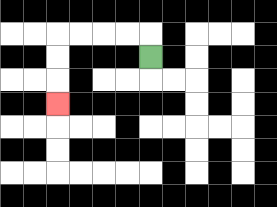{'start': '[6, 2]', 'end': '[2, 4]', 'path_directions': 'U,L,L,L,L,D,D,D', 'path_coordinates': '[[6, 2], [6, 1], [5, 1], [4, 1], [3, 1], [2, 1], [2, 2], [2, 3], [2, 4]]'}